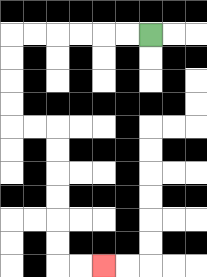{'start': '[6, 1]', 'end': '[4, 11]', 'path_directions': 'L,L,L,L,L,L,D,D,D,D,R,R,D,D,D,D,D,D,R,R', 'path_coordinates': '[[6, 1], [5, 1], [4, 1], [3, 1], [2, 1], [1, 1], [0, 1], [0, 2], [0, 3], [0, 4], [0, 5], [1, 5], [2, 5], [2, 6], [2, 7], [2, 8], [2, 9], [2, 10], [2, 11], [3, 11], [4, 11]]'}